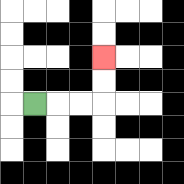{'start': '[1, 4]', 'end': '[4, 2]', 'path_directions': 'R,R,R,U,U', 'path_coordinates': '[[1, 4], [2, 4], [3, 4], [4, 4], [4, 3], [4, 2]]'}